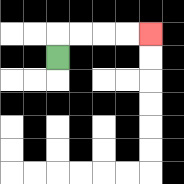{'start': '[2, 2]', 'end': '[6, 1]', 'path_directions': 'U,R,R,R,R', 'path_coordinates': '[[2, 2], [2, 1], [3, 1], [4, 1], [5, 1], [6, 1]]'}